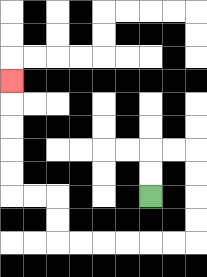{'start': '[6, 8]', 'end': '[0, 3]', 'path_directions': 'U,U,R,R,D,D,D,D,L,L,L,L,L,L,U,U,L,L,U,U,U,U,U', 'path_coordinates': '[[6, 8], [6, 7], [6, 6], [7, 6], [8, 6], [8, 7], [8, 8], [8, 9], [8, 10], [7, 10], [6, 10], [5, 10], [4, 10], [3, 10], [2, 10], [2, 9], [2, 8], [1, 8], [0, 8], [0, 7], [0, 6], [0, 5], [0, 4], [0, 3]]'}